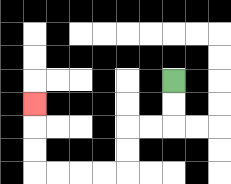{'start': '[7, 3]', 'end': '[1, 4]', 'path_directions': 'D,D,L,L,D,D,L,L,L,L,U,U,U', 'path_coordinates': '[[7, 3], [7, 4], [7, 5], [6, 5], [5, 5], [5, 6], [5, 7], [4, 7], [3, 7], [2, 7], [1, 7], [1, 6], [1, 5], [1, 4]]'}